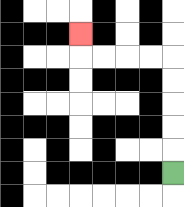{'start': '[7, 7]', 'end': '[3, 1]', 'path_directions': 'U,U,U,U,U,L,L,L,L,U', 'path_coordinates': '[[7, 7], [7, 6], [7, 5], [7, 4], [7, 3], [7, 2], [6, 2], [5, 2], [4, 2], [3, 2], [3, 1]]'}